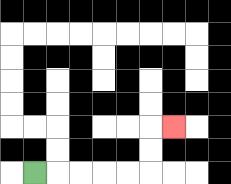{'start': '[1, 7]', 'end': '[7, 5]', 'path_directions': 'R,R,R,R,R,U,U,R', 'path_coordinates': '[[1, 7], [2, 7], [3, 7], [4, 7], [5, 7], [6, 7], [6, 6], [6, 5], [7, 5]]'}